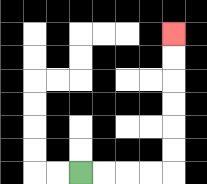{'start': '[3, 7]', 'end': '[7, 1]', 'path_directions': 'R,R,R,R,U,U,U,U,U,U', 'path_coordinates': '[[3, 7], [4, 7], [5, 7], [6, 7], [7, 7], [7, 6], [7, 5], [7, 4], [7, 3], [7, 2], [7, 1]]'}